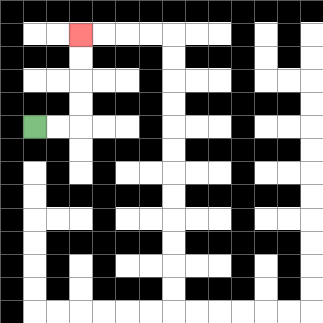{'start': '[1, 5]', 'end': '[3, 1]', 'path_directions': 'R,R,U,U,U,U', 'path_coordinates': '[[1, 5], [2, 5], [3, 5], [3, 4], [3, 3], [3, 2], [3, 1]]'}